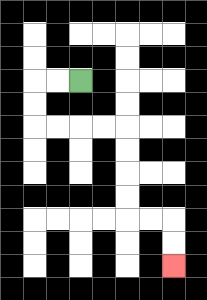{'start': '[3, 3]', 'end': '[7, 11]', 'path_directions': 'L,L,D,D,R,R,R,R,D,D,D,D,R,R,D,D', 'path_coordinates': '[[3, 3], [2, 3], [1, 3], [1, 4], [1, 5], [2, 5], [3, 5], [4, 5], [5, 5], [5, 6], [5, 7], [5, 8], [5, 9], [6, 9], [7, 9], [7, 10], [7, 11]]'}